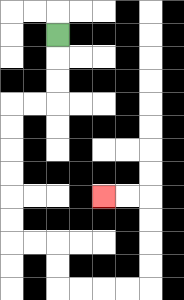{'start': '[2, 1]', 'end': '[4, 8]', 'path_directions': 'D,D,D,L,L,D,D,D,D,D,D,R,R,D,D,R,R,R,R,U,U,U,U,L,L', 'path_coordinates': '[[2, 1], [2, 2], [2, 3], [2, 4], [1, 4], [0, 4], [0, 5], [0, 6], [0, 7], [0, 8], [0, 9], [0, 10], [1, 10], [2, 10], [2, 11], [2, 12], [3, 12], [4, 12], [5, 12], [6, 12], [6, 11], [6, 10], [6, 9], [6, 8], [5, 8], [4, 8]]'}